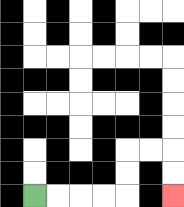{'start': '[1, 8]', 'end': '[7, 8]', 'path_directions': 'R,R,R,R,U,U,R,R,D,D', 'path_coordinates': '[[1, 8], [2, 8], [3, 8], [4, 8], [5, 8], [5, 7], [5, 6], [6, 6], [7, 6], [7, 7], [7, 8]]'}